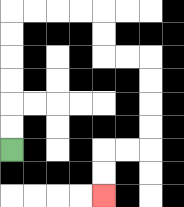{'start': '[0, 6]', 'end': '[4, 8]', 'path_directions': 'U,U,U,U,U,U,R,R,R,R,D,D,R,R,D,D,D,D,L,L,D,D', 'path_coordinates': '[[0, 6], [0, 5], [0, 4], [0, 3], [0, 2], [0, 1], [0, 0], [1, 0], [2, 0], [3, 0], [4, 0], [4, 1], [4, 2], [5, 2], [6, 2], [6, 3], [6, 4], [6, 5], [6, 6], [5, 6], [4, 6], [4, 7], [4, 8]]'}